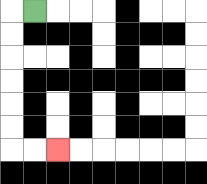{'start': '[1, 0]', 'end': '[2, 6]', 'path_directions': 'L,D,D,D,D,D,D,R,R', 'path_coordinates': '[[1, 0], [0, 0], [0, 1], [0, 2], [0, 3], [0, 4], [0, 5], [0, 6], [1, 6], [2, 6]]'}